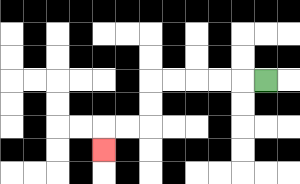{'start': '[11, 3]', 'end': '[4, 6]', 'path_directions': 'L,L,L,L,L,D,D,L,L,D', 'path_coordinates': '[[11, 3], [10, 3], [9, 3], [8, 3], [7, 3], [6, 3], [6, 4], [6, 5], [5, 5], [4, 5], [4, 6]]'}